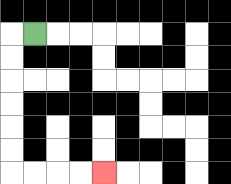{'start': '[1, 1]', 'end': '[4, 7]', 'path_directions': 'L,D,D,D,D,D,D,R,R,R,R', 'path_coordinates': '[[1, 1], [0, 1], [0, 2], [0, 3], [0, 4], [0, 5], [0, 6], [0, 7], [1, 7], [2, 7], [3, 7], [4, 7]]'}